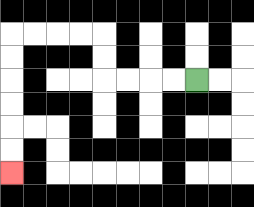{'start': '[8, 3]', 'end': '[0, 7]', 'path_directions': 'L,L,L,L,U,U,L,L,L,L,D,D,D,D,D,D', 'path_coordinates': '[[8, 3], [7, 3], [6, 3], [5, 3], [4, 3], [4, 2], [4, 1], [3, 1], [2, 1], [1, 1], [0, 1], [0, 2], [0, 3], [0, 4], [0, 5], [0, 6], [0, 7]]'}